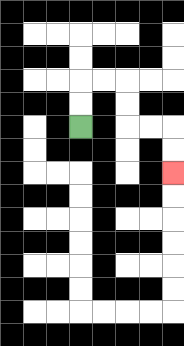{'start': '[3, 5]', 'end': '[7, 7]', 'path_directions': 'U,U,R,R,D,D,R,R,D,D', 'path_coordinates': '[[3, 5], [3, 4], [3, 3], [4, 3], [5, 3], [5, 4], [5, 5], [6, 5], [7, 5], [7, 6], [7, 7]]'}